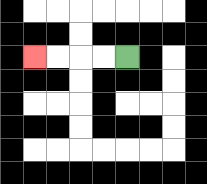{'start': '[5, 2]', 'end': '[1, 2]', 'path_directions': 'L,L,L,L', 'path_coordinates': '[[5, 2], [4, 2], [3, 2], [2, 2], [1, 2]]'}